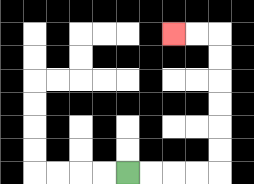{'start': '[5, 7]', 'end': '[7, 1]', 'path_directions': 'R,R,R,R,U,U,U,U,U,U,L,L', 'path_coordinates': '[[5, 7], [6, 7], [7, 7], [8, 7], [9, 7], [9, 6], [9, 5], [9, 4], [9, 3], [9, 2], [9, 1], [8, 1], [7, 1]]'}